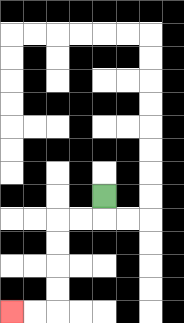{'start': '[4, 8]', 'end': '[0, 13]', 'path_directions': 'D,L,L,D,D,D,D,L,L', 'path_coordinates': '[[4, 8], [4, 9], [3, 9], [2, 9], [2, 10], [2, 11], [2, 12], [2, 13], [1, 13], [0, 13]]'}